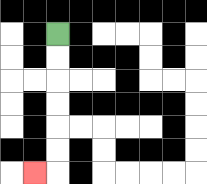{'start': '[2, 1]', 'end': '[1, 7]', 'path_directions': 'D,D,D,D,D,D,L', 'path_coordinates': '[[2, 1], [2, 2], [2, 3], [2, 4], [2, 5], [2, 6], [2, 7], [1, 7]]'}